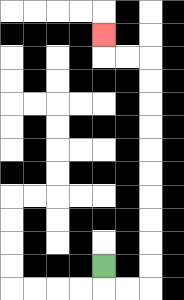{'start': '[4, 11]', 'end': '[4, 1]', 'path_directions': 'D,R,R,U,U,U,U,U,U,U,U,U,U,L,L,U', 'path_coordinates': '[[4, 11], [4, 12], [5, 12], [6, 12], [6, 11], [6, 10], [6, 9], [6, 8], [6, 7], [6, 6], [6, 5], [6, 4], [6, 3], [6, 2], [5, 2], [4, 2], [4, 1]]'}